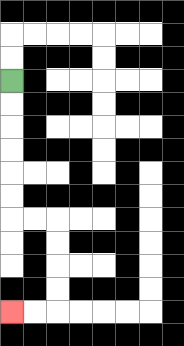{'start': '[0, 3]', 'end': '[0, 13]', 'path_directions': 'D,D,D,D,D,D,R,R,D,D,D,D,L,L', 'path_coordinates': '[[0, 3], [0, 4], [0, 5], [0, 6], [0, 7], [0, 8], [0, 9], [1, 9], [2, 9], [2, 10], [2, 11], [2, 12], [2, 13], [1, 13], [0, 13]]'}